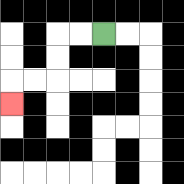{'start': '[4, 1]', 'end': '[0, 4]', 'path_directions': 'L,L,D,D,L,L,D', 'path_coordinates': '[[4, 1], [3, 1], [2, 1], [2, 2], [2, 3], [1, 3], [0, 3], [0, 4]]'}